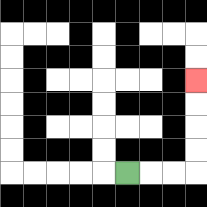{'start': '[5, 7]', 'end': '[8, 3]', 'path_directions': 'R,R,R,U,U,U,U', 'path_coordinates': '[[5, 7], [6, 7], [7, 7], [8, 7], [8, 6], [8, 5], [8, 4], [8, 3]]'}